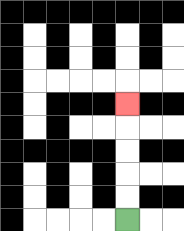{'start': '[5, 9]', 'end': '[5, 4]', 'path_directions': 'U,U,U,U,U', 'path_coordinates': '[[5, 9], [5, 8], [5, 7], [5, 6], [5, 5], [5, 4]]'}